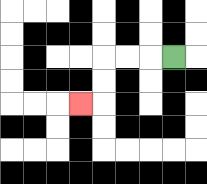{'start': '[7, 2]', 'end': '[3, 4]', 'path_directions': 'L,L,L,D,D,L', 'path_coordinates': '[[7, 2], [6, 2], [5, 2], [4, 2], [4, 3], [4, 4], [3, 4]]'}